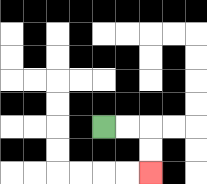{'start': '[4, 5]', 'end': '[6, 7]', 'path_directions': 'R,R,D,D', 'path_coordinates': '[[4, 5], [5, 5], [6, 5], [6, 6], [6, 7]]'}